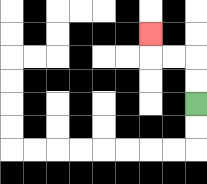{'start': '[8, 4]', 'end': '[6, 1]', 'path_directions': 'U,U,L,L,U', 'path_coordinates': '[[8, 4], [8, 3], [8, 2], [7, 2], [6, 2], [6, 1]]'}